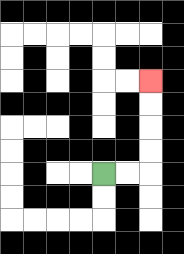{'start': '[4, 7]', 'end': '[6, 3]', 'path_directions': 'R,R,U,U,U,U', 'path_coordinates': '[[4, 7], [5, 7], [6, 7], [6, 6], [6, 5], [6, 4], [6, 3]]'}